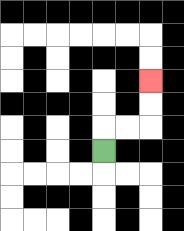{'start': '[4, 6]', 'end': '[6, 3]', 'path_directions': 'U,R,R,U,U', 'path_coordinates': '[[4, 6], [4, 5], [5, 5], [6, 5], [6, 4], [6, 3]]'}